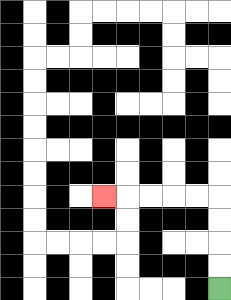{'start': '[9, 12]', 'end': '[4, 8]', 'path_directions': 'U,U,U,U,L,L,L,L,L', 'path_coordinates': '[[9, 12], [9, 11], [9, 10], [9, 9], [9, 8], [8, 8], [7, 8], [6, 8], [5, 8], [4, 8]]'}